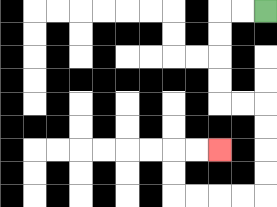{'start': '[11, 0]', 'end': '[9, 6]', 'path_directions': 'L,L,D,D,D,D,R,R,D,D,D,D,L,L,L,L,U,U,R,R', 'path_coordinates': '[[11, 0], [10, 0], [9, 0], [9, 1], [9, 2], [9, 3], [9, 4], [10, 4], [11, 4], [11, 5], [11, 6], [11, 7], [11, 8], [10, 8], [9, 8], [8, 8], [7, 8], [7, 7], [7, 6], [8, 6], [9, 6]]'}